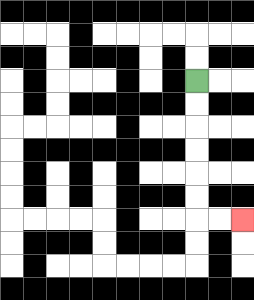{'start': '[8, 3]', 'end': '[10, 9]', 'path_directions': 'D,D,D,D,D,D,R,R', 'path_coordinates': '[[8, 3], [8, 4], [8, 5], [8, 6], [8, 7], [8, 8], [8, 9], [9, 9], [10, 9]]'}